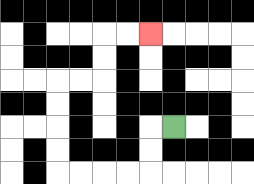{'start': '[7, 5]', 'end': '[6, 1]', 'path_directions': 'L,D,D,L,L,L,L,U,U,U,U,R,R,U,U,R,R', 'path_coordinates': '[[7, 5], [6, 5], [6, 6], [6, 7], [5, 7], [4, 7], [3, 7], [2, 7], [2, 6], [2, 5], [2, 4], [2, 3], [3, 3], [4, 3], [4, 2], [4, 1], [5, 1], [6, 1]]'}